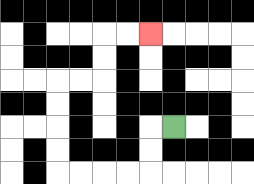{'start': '[7, 5]', 'end': '[6, 1]', 'path_directions': 'L,D,D,L,L,L,L,U,U,U,U,R,R,U,U,R,R', 'path_coordinates': '[[7, 5], [6, 5], [6, 6], [6, 7], [5, 7], [4, 7], [3, 7], [2, 7], [2, 6], [2, 5], [2, 4], [2, 3], [3, 3], [4, 3], [4, 2], [4, 1], [5, 1], [6, 1]]'}